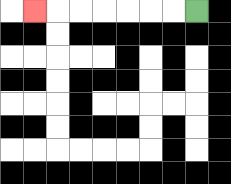{'start': '[8, 0]', 'end': '[1, 0]', 'path_directions': 'L,L,L,L,L,L,L', 'path_coordinates': '[[8, 0], [7, 0], [6, 0], [5, 0], [4, 0], [3, 0], [2, 0], [1, 0]]'}